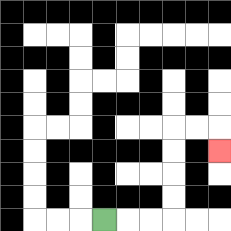{'start': '[4, 9]', 'end': '[9, 6]', 'path_directions': 'R,R,R,U,U,U,U,R,R,D', 'path_coordinates': '[[4, 9], [5, 9], [6, 9], [7, 9], [7, 8], [7, 7], [7, 6], [7, 5], [8, 5], [9, 5], [9, 6]]'}